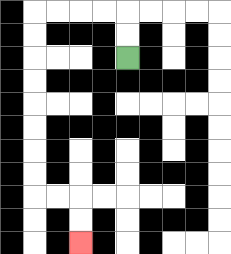{'start': '[5, 2]', 'end': '[3, 10]', 'path_directions': 'U,U,L,L,L,L,D,D,D,D,D,D,D,D,R,R,D,D', 'path_coordinates': '[[5, 2], [5, 1], [5, 0], [4, 0], [3, 0], [2, 0], [1, 0], [1, 1], [1, 2], [1, 3], [1, 4], [1, 5], [1, 6], [1, 7], [1, 8], [2, 8], [3, 8], [3, 9], [3, 10]]'}